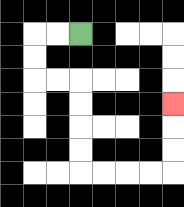{'start': '[3, 1]', 'end': '[7, 4]', 'path_directions': 'L,L,D,D,R,R,D,D,D,D,R,R,R,R,U,U,U', 'path_coordinates': '[[3, 1], [2, 1], [1, 1], [1, 2], [1, 3], [2, 3], [3, 3], [3, 4], [3, 5], [3, 6], [3, 7], [4, 7], [5, 7], [6, 7], [7, 7], [7, 6], [7, 5], [7, 4]]'}